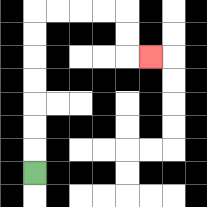{'start': '[1, 7]', 'end': '[6, 2]', 'path_directions': 'U,U,U,U,U,U,U,R,R,R,R,D,D,R', 'path_coordinates': '[[1, 7], [1, 6], [1, 5], [1, 4], [1, 3], [1, 2], [1, 1], [1, 0], [2, 0], [3, 0], [4, 0], [5, 0], [5, 1], [5, 2], [6, 2]]'}